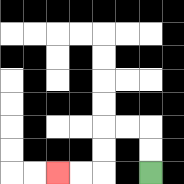{'start': '[6, 7]', 'end': '[2, 7]', 'path_directions': 'U,U,L,L,D,D,L,L', 'path_coordinates': '[[6, 7], [6, 6], [6, 5], [5, 5], [4, 5], [4, 6], [4, 7], [3, 7], [2, 7]]'}